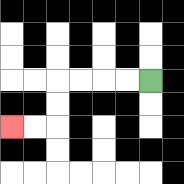{'start': '[6, 3]', 'end': '[0, 5]', 'path_directions': 'L,L,L,L,D,D,L,L', 'path_coordinates': '[[6, 3], [5, 3], [4, 3], [3, 3], [2, 3], [2, 4], [2, 5], [1, 5], [0, 5]]'}